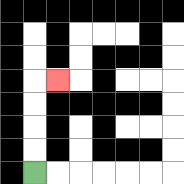{'start': '[1, 7]', 'end': '[2, 3]', 'path_directions': 'U,U,U,U,R', 'path_coordinates': '[[1, 7], [1, 6], [1, 5], [1, 4], [1, 3], [2, 3]]'}